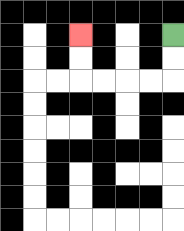{'start': '[7, 1]', 'end': '[3, 1]', 'path_directions': 'D,D,L,L,L,L,U,U', 'path_coordinates': '[[7, 1], [7, 2], [7, 3], [6, 3], [5, 3], [4, 3], [3, 3], [3, 2], [3, 1]]'}